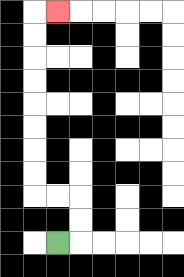{'start': '[2, 10]', 'end': '[2, 0]', 'path_directions': 'R,U,U,L,L,U,U,U,U,U,U,U,U,R', 'path_coordinates': '[[2, 10], [3, 10], [3, 9], [3, 8], [2, 8], [1, 8], [1, 7], [1, 6], [1, 5], [1, 4], [1, 3], [1, 2], [1, 1], [1, 0], [2, 0]]'}